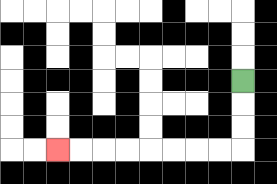{'start': '[10, 3]', 'end': '[2, 6]', 'path_directions': 'D,D,D,L,L,L,L,L,L,L,L', 'path_coordinates': '[[10, 3], [10, 4], [10, 5], [10, 6], [9, 6], [8, 6], [7, 6], [6, 6], [5, 6], [4, 6], [3, 6], [2, 6]]'}